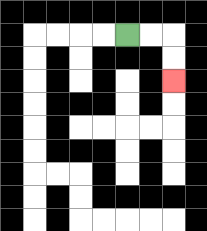{'start': '[5, 1]', 'end': '[7, 3]', 'path_directions': 'R,R,D,D', 'path_coordinates': '[[5, 1], [6, 1], [7, 1], [7, 2], [7, 3]]'}